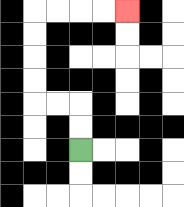{'start': '[3, 6]', 'end': '[5, 0]', 'path_directions': 'U,U,L,L,U,U,U,U,R,R,R,R', 'path_coordinates': '[[3, 6], [3, 5], [3, 4], [2, 4], [1, 4], [1, 3], [1, 2], [1, 1], [1, 0], [2, 0], [3, 0], [4, 0], [5, 0]]'}